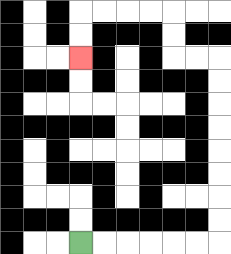{'start': '[3, 10]', 'end': '[3, 2]', 'path_directions': 'R,R,R,R,R,R,U,U,U,U,U,U,U,U,L,L,U,U,L,L,L,L,D,D', 'path_coordinates': '[[3, 10], [4, 10], [5, 10], [6, 10], [7, 10], [8, 10], [9, 10], [9, 9], [9, 8], [9, 7], [9, 6], [9, 5], [9, 4], [9, 3], [9, 2], [8, 2], [7, 2], [7, 1], [7, 0], [6, 0], [5, 0], [4, 0], [3, 0], [3, 1], [3, 2]]'}